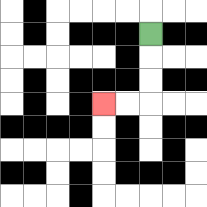{'start': '[6, 1]', 'end': '[4, 4]', 'path_directions': 'D,D,D,L,L', 'path_coordinates': '[[6, 1], [6, 2], [6, 3], [6, 4], [5, 4], [4, 4]]'}